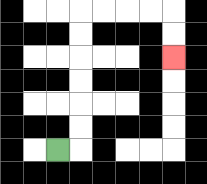{'start': '[2, 6]', 'end': '[7, 2]', 'path_directions': 'R,U,U,U,U,U,U,R,R,R,R,D,D', 'path_coordinates': '[[2, 6], [3, 6], [3, 5], [3, 4], [3, 3], [3, 2], [3, 1], [3, 0], [4, 0], [5, 0], [6, 0], [7, 0], [7, 1], [7, 2]]'}